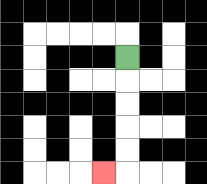{'start': '[5, 2]', 'end': '[4, 7]', 'path_directions': 'D,D,D,D,D,L', 'path_coordinates': '[[5, 2], [5, 3], [5, 4], [5, 5], [5, 6], [5, 7], [4, 7]]'}